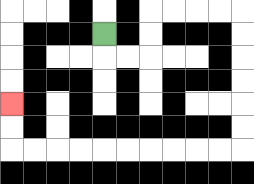{'start': '[4, 1]', 'end': '[0, 4]', 'path_directions': 'D,R,R,U,U,R,R,R,R,D,D,D,D,D,D,L,L,L,L,L,L,L,L,L,L,U,U', 'path_coordinates': '[[4, 1], [4, 2], [5, 2], [6, 2], [6, 1], [6, 0], [7, 0], [8, 0], [9, 0], [10, 0], [10, 1], [10, 2], [10, 3], [10, 4], [10, 5], [10, 6], [9, 6], [8, 6], [7, 6], [6, 6], [5, 6], [4, 6], [3, 6], [2, 6], [1, 6], [0, 6], [0, 5], [0, 4]]'}